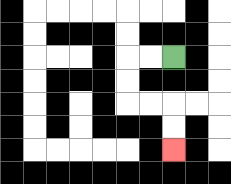{'start': '[7, 2]', 'end': '[7, 6]', 'path_directions': 'L,L,D,D,R,R,D,D', 'path_coordinates': '[[7, 2], [6, 2], [5, 2], [5, 3], [5, 4], [6, 4], [7, 4], [7, 5], [7, 6]]'}